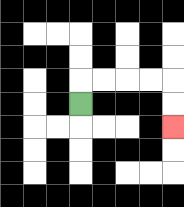{'start': '[3, 4]', 'end': '[7, 5]', 'path_directions': 'U,R,R,R,R,D,D', 'path_coordinates': '[[3, 4], [3, 3], [4, 3], [5, 3], [6, 3], [7, 3], [7, 4], [7, 5]]'}